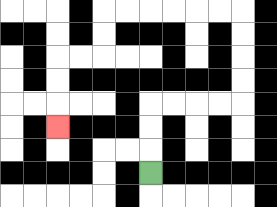{'start': '[6, 7]', 'end': '[2, 5]', 'path_directions': 'U,U,U,R,R,R,R,U,U,U,U,L,L,L,L,L,L,D,D,L,L,D,D,D', 'path_coordinates': '[[6, 7], [6, 6], [6, 5], [6, 4], [7, 4], [8, 4], [9, 4], [10, 4], [10, 3], [10, 2], [10, 1], [10, 0], [9, 0], [8, 0], [7, 0], [6, 0], [5, 0], [4, 0], [4, 1], [4, 2], [3, 2], [2, 2], [2, 3], [2, 4], [2, 5]]'}